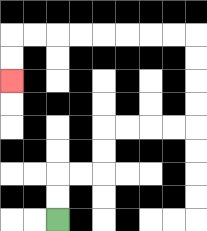{'start': '[2, 9]', 'end': '[0, 3]', 'path_directions': 'U,U,R,R,U,U,R,R,R,R,U,U,U,U,L,L,L,L,L,L,L,L,D,D', 'path_coordinates': '[[2, 9], [2, 8], [2, 7], [3, 7], [4, 7], [4, 6], [4, 5], [5, 5], [6, 5], [7, 5], [8, 5], [8, 4], [8, 3], [8, 2], [8, 1], [7, 1], [6, 1], [5, 1], [4, 1], [3, 1], [2, 1], [1, 1], [0, 1], [0, 2], [0, 3]]'}